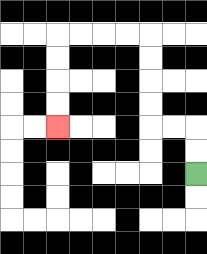{'start': '[8, 7]', 'end': '[2, 5]', 'path_directions': 'U,U,L,L,U,U,U,U,L,L,L,L,D,D,D,D', 'path_coordinates': '[[8, 7], [8, 6], [8, 5], [7, 5], [6, 5], [6, 4], [6, 3], [6, 2], [6, 1], [5, 1], [4, 1], [3, 1], [2, 1], [2, 2], [2, 3], [2, 4], [2, 5]]'}